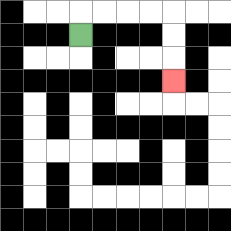{'start': '[3, 1]', 'end': '[7, 3]', 'path_directions': 'U,R,R,R,R,D,D,D', 'path_coordinates': '[[3, 1], [3, 0], [4, 0], [5, 0], [6, 0], [7, 0], [7, 1], [7, 2], [7, 3]]'}